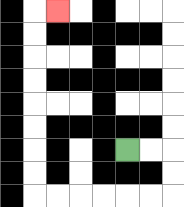{'start': '[5, 6]', 'end': '[2, 0]', 'path_directions': 'R,R,D,D,L,L,L,L,L,L,U,U,U,U,U,U,U,U,R', 'path_coordinates': '[[5, 6], [6, 6], [7, 6], [7, 7], [7, 8], [6, 8], [5, 8], [4, 8], [3, 8], [2, 8], [1, 8], [1, 7], [1, 6], [1, 5], [1, 4], [1, 3], [1, 2], [1, 1], [1, 0], [2, 0]]'}